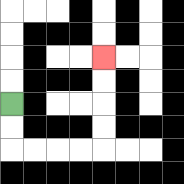{'start': '[0, 4]', 'end': '[4, 2]', 'path_directions': 'D,D,R,R,R,R,U,U,U,U', 'path_coordinates': '[[0, 4], [0, 5], [0, 6], [1, 6], [2, 6], [3, 6], [4, 6], [4, 5], [4, 4], [4, 3], [4, 2]]'}